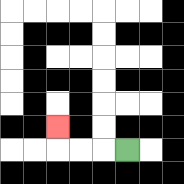{'start': '[5, 6]', 'end': '[2, 5]', 'path_directions': 'L,L,L,U', 'path_coordinates': '[[5, 6], [4, 6], [3, 6], [2, 6], [2, 5]]'}